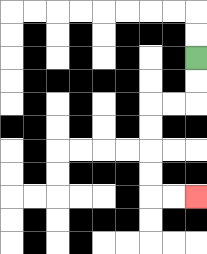{'start': '[8, 2]', 'end': '[8, 8]', 'path_directions': 'D,D,L,L,D,D,D,D,R,R', 'path_coordinates': '[[8, 2], [8, 3], [8, 4], [7, 4], [6, 4], [6, 5], [6, 6], [6, 7], [6, 8], [7, 8], [8, 8]]'}